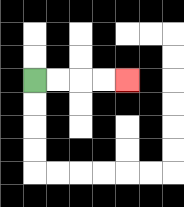{'start': '[1, 3]', 'end': '[5, 3]', 'path_directions': 'R,R,R,R', 'path_coordinates': '[[1, 3], [2, 3], [3, 3], [4, 3], [5, 3]]'}